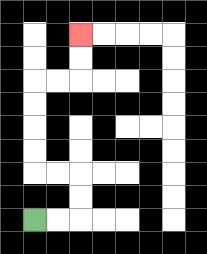{'start': '[1, 9]', 'end': '[3, 1]', 'path_directions': 'R,R,U,U,L,L,U,U,U,U,R,R,U,U', 'path_coordinates': '[[1, 9], [2, 9], [3, 9], [3, 8], [3, 7], [2, 7], [1, 7], [1, 6], [1, 5], [1, 4], [1, 3], [2, 3], [3, 3], [3, 2], [3, 1]]'}